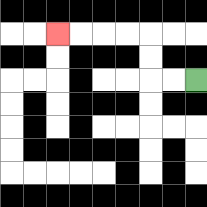{'start': '[8, 3]', 'end': '[2, 1]', 'path_directions': 'L,L,U,U,L,L,L,L', 'path_coordinates': '[[8, 3], [7, 3], [6, 3], [6, 2], [6, 1], [5, 1], [4, 1], [3, 1], [2, 1]]'}